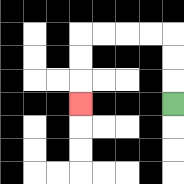{'start': '[7, 4]', 'end': '[3, 4]', 'path_directions': 'U,U,U,L,L,L,L,D,D,D', 'path_coordinates': '[[7, 4], [7, 3], [7, 2], [7, 1], [6, 1], [5, 1], [4, 1], [3, 1], [3, 2], [3, 3], [3, 4]]'}